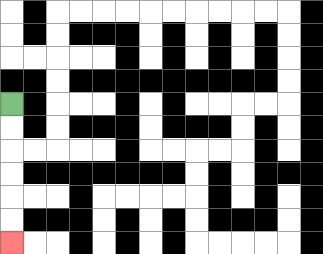{'start': '[0, 4]', 'end': '[0, 10]', 'path_directions': 'D,D,D,D,D,D', 'path_coordinates': '[[0, 4], [0, 5], [0, 6], [0, 7], [0, 8], [0, 9], [0, 10]]'}